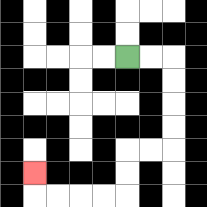{'start': '[5, 2]', 'end': '[1, 7]', 'path_directions': 'R,R,D,D,D,D,L,L,D,D,L,L,L,L,U', 'path_coordinates': '[[5, 2], [6, 2], [7, 2], [7, 3], [7, 4], [7, 5], [7, 6], [6, 6], [5, 6], [5, 7], [5, 8], [4, 8], [3, 8], [2, 8], [1, 8], [1, 7]]'}